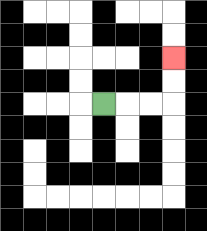{'start': '[4, 4]', 'end': '[7, 2]', 'path_directions': 'R,R,R,U,U', 'path_coordinates': '[[4, 4], [5, 4], [6, 4], [7, 4], [7, 3], [7, 2]]'}